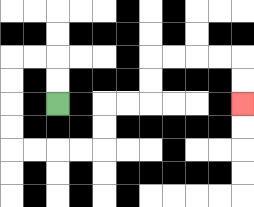{'start': '[2, 4]', 'end': '[10, 4]', 'path_directions': 'U,U,L,L,D,D,D,D,R,R,R,R,U,U,R,R,U,U,R,R,R,R,D,D', 'path_coordinates': '[[2, 4], [2, 3], [2, 2], [1, 2], [0, 2], [0, 3], [0, 4], [0, 5], [0, 6], [1, 6], [2, 6], [3, 6], [4, 6], [4, 5], [4, 4], [5, 4], [6, 4], [6, 3], [6, 2], [7, 2], [8, 2], [9, 2], [10, 2], [10, 3], [10, 4]]'}